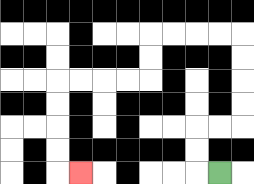{'start': '[9, 7]', 'end': '[3, 7]', 'path_directions': 'L,U,U,R,R,U,U,U,U,L,L,L,L,D,D,L,L,L,L,D,D,D,D,R', 'path_coordinates': '[[9, 7], [8, 7], [8, 6], [8, 5], [9, 5], [10, 5], [10, 4], [10, 3], [10, 2], [10, 1], [9, 1], [8, 1], [7, 1], [6, 1], [6, 2], [6, 3], [5, 3], [4, 3], [3, 3], [2, 3], [2, 4], [2, 5], [2, 6], [2, 7], [3, 7]]'}